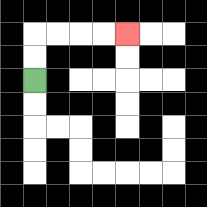{'start': '[1, 3]', 'end': '[5, 1]', 'path_directions': 'U,U,R,R,R,R', 'path_coordinates': '[[1, 3], [1, 2], [1, 1], [2, 1], [3, 1], [4, 1], [5, 1]]'}